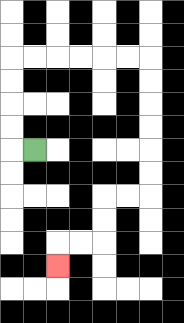{'start': '[1, 6]', 'end': '[2, 11]', 'path_directions': 'L,U,U,U,U,R,R,R,R,R,R,D,D,D,D,D,D,L,L,D,D,L,L,D', 'path_coordinates': '[[1, 6], [0, 6], [0, 5], [0, 4], [0, 3], [0, 2], [1, 2], [2, 2], [3, 2], [4, 2], [5, 2], [6, 2], [6, 3], [6, 4], [6, 5], [6, 6], [6, 7], [6, 8], [5, 8], [4, 8], [4, 9], [4, 10], [3, 10], [2, 10], [2, 11]]'}